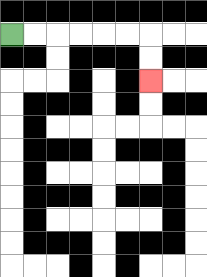{'start': '[0, 1]', 'end': '[6, 3]', 'path_directions': 'R,R,R,R,R,R,D,D', 'path_coordinates': '[[0, 1], [1, 1], [2, 1], [3, 1], [4, 1], [5, 1], [6, 1], [6, 2], [6, 3]]'}